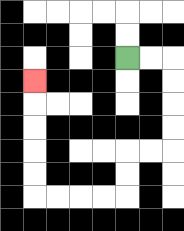{'start': '[5, 2]', 'end': '[1, 3]', 'path_directions': 'R,R,D,D,D,D,L,L,D,D,L,L,L,L,U,U,U,U,U', 'path_coordinates': '[[5, 2], [6, 2], [7, 2], [7, 3], [7, 4], [7, 5], [7, 6], [6, 6], [5, 6], [5, 7], [5, 8], [4, 8], [3, 8], [2, 8], [1, 8], [1, 7], [1, 6], [1, 5], [1, 4], [1, 3]]'}